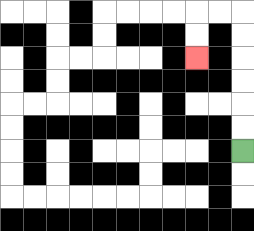{'start': '[10, 6]', 'end': '[8, 2]', 'path_directions': 'U,U,U,U,U,U,L,L,D,D', 'path_coordinates': '[[10, 6], [10, 5], [10, 4], [10, 3], [10, 2], [10, 1], [10, 0], [9, 0], [8, 0], [8, 1], [8, 2]]'}